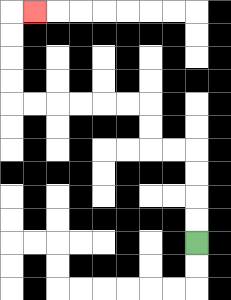{'start': '[8, 10]', 'end': '[1, 0]', 'path_directions': 'U,U,U,U,L,L,U,U,L,L,L,L,L,L,U,U,U,U,R', 'path_coordinates': '[[8, 10], [8, 9], [8, 8], [8, 7], [8, 6], [7, 6], [6, 6], [6, 5], [6, 4], [5, 4], [4, 4], [3, 4], [2, 4], [1, 4], [0, 4], [0, 3], [0, 2], [0, 1], [0, 0], [1, 0]]'}